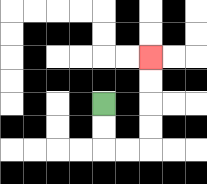{'start': '[4, 4]', 'end': '[6, 2]', 'path_directions': 'D,D,R,R,U,U,U,U', 'path_coordinates': '[[4, 4], [4, 5], [4, 6], [5, 6], [6, 6], [6, 5], [6, 4], [6, 3], [6, 2]]'}